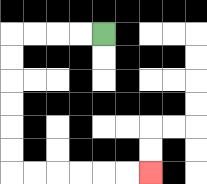{'start': '[4, 1]', 'end': '[6, 7]', 'path_directions': 'L,L,L,L,D,D,D,D,D,D,R,R,R,R,R,R', 'path_coordinates': '[[4, 1], [3, 1], [2, 1], [1, 1], [0, 1], [0, 2], [0, 3], [0, 4], [0, 5], [0, 6], [0, 7], [1, 7], [2, 7], [3, 7], [4, 7], [5, 7], [6, 7]]'}